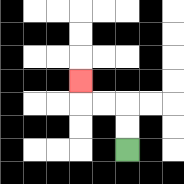{'start': '[5, 6]', 'end': '[3, 3]', 'path_directions': 'U,U,L,L,U', 'path_coordinates': '[[5, 6], [5, 5], [5, 4], [4, 4], [3, 4], [3, 3]]'}